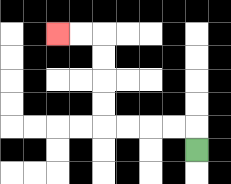{'start': '[8, 6]', 'end': '[2, 1]', 'path_directions': 'U,L,L,L,L,U,U,U,U,L,L', 'path_coordinates': '[[8, 6], [8, 5], [7, 5], [6, 5], [5, 5], [4, 5], [4, 4], [4, 3], [4, 2], [4, 1], [3, 1], [2, 1]]'}